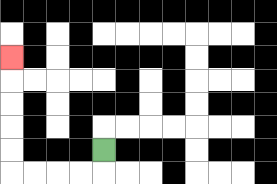{'start': '[4, 6]', 'end': '[0, 2]', 'path_directions': 'D,L,L,L,L,U,U,U,U,U', 'path_coordinates': '[[4, 6], [4, 7], [3, 7], [2, 7], [1, 7], [0, 7], [0, 6], [0, 5], [0, 4], [0, 3], [0, 2]]'}